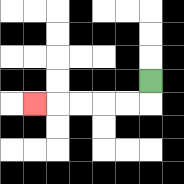{'start': '[6, 3]', 'end': '[1, 4]', 'path_directions': 'D,L,L,L,L,L', 'path_coordinates': '[[6, 3], [6, 4], [5, 4], [4, 4], [3, 4], [2, 4], [1, 4]]'}